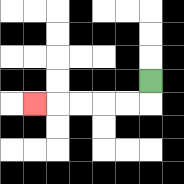{'start': '[6, 3]', 'end': '[1, 4]', 'path_directions': 'D,L,L,L,L,L', 'path_coordinates': '[[6, 3], [6, 4], [5, 4], [4, 4], [3, 4], [2, 4], [1, 4]]'}